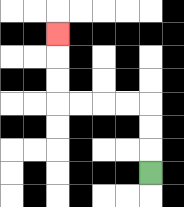{'start': '[6, 7]', 'end': '[2, 1]', 'path_directions': 'U,U,U,L,L,L,L,U,U,U', 'path_coordinates': '[[6, 7], [6, 6], [6, 5], [6, 4], [5, 4], [4, 4], [3, 4], [2, 4], [2, 3], [2, 2], [2, 1]]'}